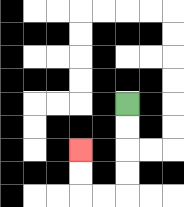{'start': '[5, 4]', 'end': '[3, 6]', 'path_directions': 'D,D,D,D,L,L,U,U', 'path_coordinates': '[[5, 4], [5, 5], [5, 6], [5, 7], [5, 8], [4, 8], [3, 8], [3, 7], [3, 6]]'}